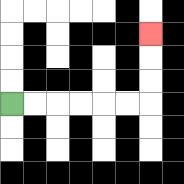{'start': '[0, 4]', 'end': '[6, 1]', 'path_directions': 'R,R,R,R,R,R,U,U,U', 'path_coordinates': '[[0, 4], [1, 4], [2, 4], [3, 4], [4, 4], [5, 4], [6, 4], [6, 3], [6, 2], [6, 1]]'}